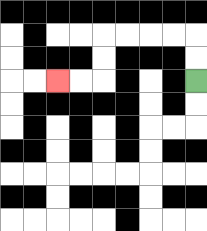{'start': '[8, 3]', 'end': '[2, 3]', 'path_directions': 'U,U,L,L,L,L,D,D,L,L', 'path_coordinates': '[[8, 3], [8, 2], [8, 1], [7, 1], [6, 1], [5, 1], [4, 1], [4, 2], [4, 3], [3, 3], [2, 3]]'}